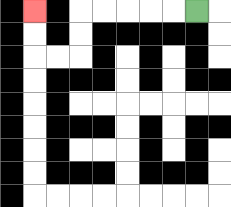{'start': '[8, 0]', 'end': '[1, 0]', 'path_directions': 'L,L,L,L,L,D,D,L,L,U,U', 'path_coordinates': '[[8, 0], [7, 0], [6, 0], [5, 0], [4, 0], [3, 0], [3, 1], [3, 2], [2, 2], [1, 2], [1, 1], [1, 0]]'}